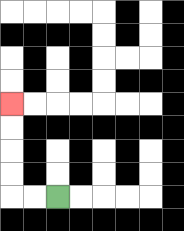{'start': '[2, 8]', 'end': '[0, 4]', 'path_directions': 'L,L,U,U,U,U', 'path_coordinates': '[[2, 8], [1, 8], [0, 8], [0, 7], [0, 6], [0, 5], [0, 4]]'}